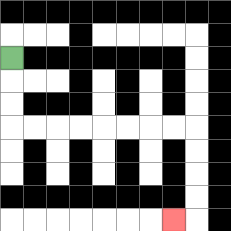{'start': '[0, 2]', 'end': '[7, 9]', 'path_directions': 'D,D,D,R,R,R,R,R,R,R,R,D,D,D,D,L', 'path_coordinates': '[[0, 2], [0, 3], [0, 4], [0, 5], [1, 5], [2, 5], [3, 5], [4, 5], [5, 5], [6, 5], [7, 5], [8, 5], [8, 6], [8, 7], [8, 8], [8, 9], [7, 9]]'}